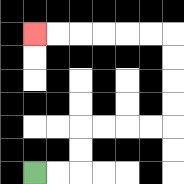{'start': '[1, 7]', 'end': '[1, 1]', 'path_directions': 'R,R,U,U,R,R,R,R,U,U,U,U,L,L,L,L,L,L', 'path_coordinates': '[[1, 7], [2, 7], [3, 7], [3, 6], [3, 5], [4, 5], [5, 5], [6, 5], [7, 5], [7, 4], [7, 3], [7, 2], [7, 1], [6, 1], [5, 1], [4, 1], [3, 1], [2, 1], [1, 1]]'}